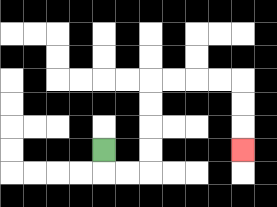{'start': '[4, 6]', 'end': '[10, 6]', 'path_directions': 'D,R,R,U,U,U,U,R,R,R,R,D,D,D', 'path_coordinates': '[[4, 6], [4, 7], [5, 7], [6, 7], [6, 6], [6, 5], [6, 4], [6, 3], [7, 3], [8, 3], [9, 3], [10, 3], [10, 4], [10, 5], [10, 6]]'}